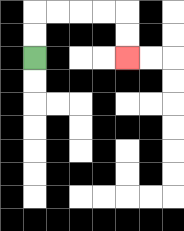{'start': '[1, 2]', 'end': '[5, 2]', 'path_directions': 'U,U,R,R,R,R,D,D', 'path_coordinates': '[[1, 2], [1, 1], [1, 0], [2, 0], [3, 0], [4, 0], [5, 0], [5, 1], [5, 2]]'}